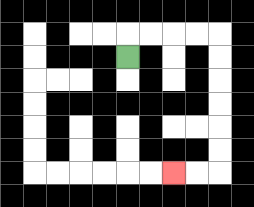{'start': '[5, 2]', 'end': '[7, 7]', 'path_directions': 'U,R,R,R,R,D,D,D,D,D,D,L,L', 'path_coordinates': '[[5, 2], [5, 1], [6, 1], [7, 1], [8, 1], [9, 1], [9, 2], [9, 3], [9, 4], [9, 5], [9, 6], [9, 7], [8, 7], [7, 7]]'}